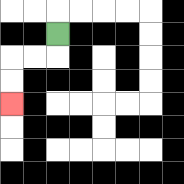{'start': '[2, 1]', 'end': '[0, 4]', 'path_directions': 'D,L,L,D,D', 'path_coordinates': '[[2, 1], [2, 2], [1, 2], [0, 2], [0, 3], [0, 4]]'}